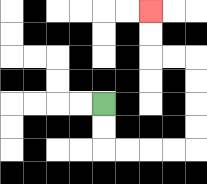{'start': '[4, 4]', 'end': '[6, 0]', 'path_directions': 'D,D,R,R,R,R,U,U,U,U,L,L,U,U', 'path_coordinates': '[[4, 4], [4, 5], [4, 6], [5, 6], [6, 6], [7, 6], [8, 6], [8, 5], [8, 4], [8, 3], [8, 2], [7, 2], [6, 2], [6, 1], [6, 0]]'}